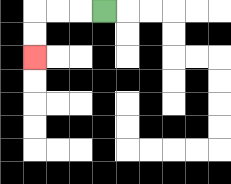{'start': '[4, 0]', 'end': '[1, 2]', 'path_directions': 'L,L,L,D,D', 'path_coordinates': '[[4, 0], [3, 0], [2, 0], [1, 0], [1, 1], [1, 2]]'}